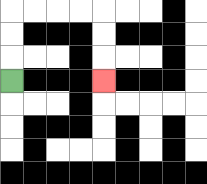{'start': '[0, 3]', 'end': '[4, 3]', 'path_directions': 'U,U,U,R,R,R,R,D,D,D', 'path_coordinates': '[[0, 3], [0, 2], [0, 1], [0, 0], [1, 0], [2, 0], [3, 0], [4, 0], [4, 1], [4, 2], [4, 3]]'}